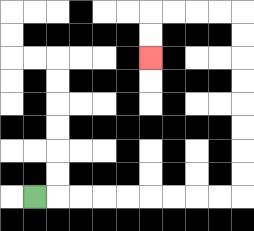{'start': '[1, 8]', 'end': '[6, 2]', 'path_directions': 'R,R,R,R,R,R,R,R,R,U,U,U,U,U,U,U,U,L,L,L,L,D,D', 'path_coordinates': '[[1, 8], [2, 8], [3, 8], [4, 8], [5, 8], [6, 8], [7, 8], [8, 8], [9, 8], [10, 8], [10, 7], [10, 6], [10, 5], [10, 4], [10, 3], [10, 2], [10, 1], [10, 0], [9, 0], [8, 0], [7, 0], [6, 0], [6, 1], [6, 2]]'}